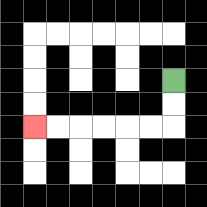{'start': '[7, 3]', 'end': '[1, 5]', 'path_directions': 'D,D,L,L,L,L,L,L', 'path_coordinates': '[[7, 3], [7, 4], [7, 5], [6, 5], [5, 5], [4, 5], [3, 5], [2, 5], [1, 5]]'}